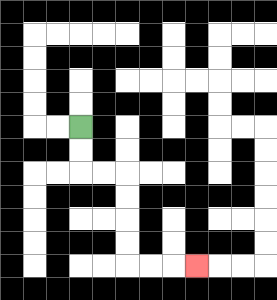{'start': '[3, 5]', 'end': '[8, 11]', 'path_directions': 'D,D,R,R,D,D,D,D,R,R,R', 'path_coordinates': '[[3, 5], [3, 6], [3, 7], [4, 7], [5, 7], [5, 8], [5, 9], [5, 10], [5, 11], [6, 11], [7, 11], [8, 11]]'}